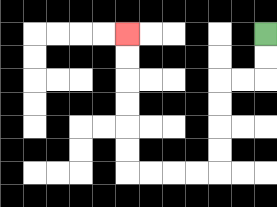{'start': '[11, 1]', 'end': '[5, 1]', 'path_directions': 'D,D,L,L,D,D,D,D,L,L,L,L,U,U,U,U,U,U', 'path_coordinates': '[[11, 1], [11, 2], [11, 3], [10, 3], [9, 3], [9, 4], [9, 5], [9, 6], [9, 7], [8, 7], [7, 7], [6, 7], [5, 7], [5, 6], [5, 5], [5, 4], [5, 3], [5, 2], [5, 1]]'}